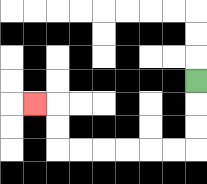{'start': '[8, 3]', 'end': '[1, 4]', 'path_directions': 'D,D,D,L,L,L,L,L,L,U,U,L', 'path_coordinates': '[[8, 3], [8, 4], [8, 5], [8, 6], [7, 6], [6, 6], [5, 6], [4, 6], [3, 6], [2, 6], [2, 5], [2, 4], [1, 4]]'}